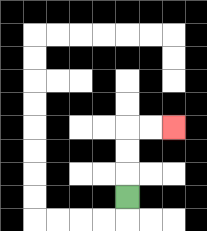{'start': '[5, 8]', 'end': '[7, 5]', 'path_directions': 'U,U,U,R,R', 'path_coordinates': '[[5, 8], [5, 7], [5, 6], [5, 5], [6, 5], [7, 5]]'}